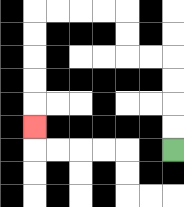{'start': '[7, 6]', 'end': '[1, 5]', 'path_directions': 'U,U,U,U,L,L,U,U,L,L,L,L,D,D,D,D,D', 'path_coordinates': '[[7, 6], [7, 5], [7, 4], [7, 3], [7, 2], [6, 2], [5, 2], [5, 1], [5, 0], [4, 0], [3, 0], [2, 0], [1, 0], [1, 1], [1, 2], [1, 3], [1, 4], [1, 5]]'}